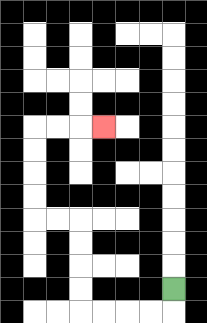{'start': '[7, 12]', 'end': '[4, 5]', 'path_directions': 'D,L,L,L,L,U,U,U,U,L,L,U,U,U,U,R,R,R', 'path_coordinates': '[[7, 12], [7, 13], [6, 13], [5, 13], [4, 13], [3, 13], [3, 12], [3, 11], [3, 10], [3, 9], [2, 9], [1, 9], [1, 8], [1, 7], [1, 6], [1, 5], [2, 5], [3, 5], [4, 5]]'}